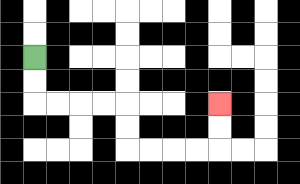{'start': '[1, 2]', 'end': '[9, 4]', 'path_directions': 'D,D,R,R,R,R,D,D,R,R,R,R,U,U', 'path_coordinates': '[[1, 2], [1, 3], [1, 4], [2, 4], [3, 4], [4, 4], [5, 4], [5, 5], [5, 6], [6, 6], [7, 6], [8, 6], [9, 6], [9, 5], [9, 4]]'}